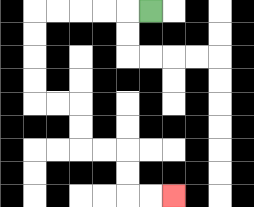{'start': '[6, 0]', 'end': '[7, 8]', 'path_directions': 'L,L,L,L,L,D,D,D,D,R,R,D,D,R,R,D,D,R,R', 'path_coordinates': '[[6, 0], [5, 0], [4, 0], [3, 0], [2, 0], [1, 0], [1, 1], [1, 2], [1, 3], [1, 4], [2, 4], [3, 4], [3, 5], [3, 6], [4, 6], [5, 6], [5, 7], [5, 8], [6, 8], [7, 8]]'}